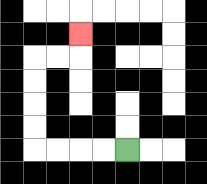{'start': '[5, 6]', 'end': '[3, 1]', 'path_directions': 'L,L,L,L,U,U,U,U,R,R,U', 'path_coordinates': '[[5, 6], [4, 6], [3, 6], [2, 6], [1, 6], [1, 5], [1, 4], [1, 3], [1, 2], [2, 2], [3, 2], [3, 1]]'}